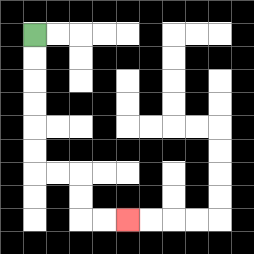{'start': '[1, 1]', 'end': '[5, 9]', 'path_directions': 'D,D,D,D,D,D,R,R,D,D,R,R', 'path_coordinates': '[[1, 1], [1, 2], [1, 3], [1, 4], [1, 5], [1, 6], [1, 7], [2, 7], [3, 7], [3, 8], [3, 9], [4, 9], [5, 9]]'}